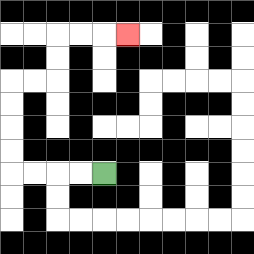{'start': '[4, 7]', 'end': '[5, 1]', 'path_directions': 'L,L,L,L,U,U,U,U,R,R,U,U,R,R,R', 'path_coordinates': '[[4, 7], [3, 7], [2, 7], [1, 7], [0, 7], [0, 6], [0, 5], [0, 4], [0, 3], [1, 3], [2, 3], [2, 2], [2, 1], [3, 1], [4, 1], [5, 1]]'}